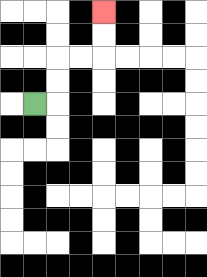{'start': '[1, 4]', 'end': '[4, 0]', 'path_directions': 'R,U,U,R,R,U,U', 'path_coordinates': '[[1, 4], [2, 4], [2, 3], [2, 2], [3, 2], [4, 2], [4, 1], [4, 0]]'}